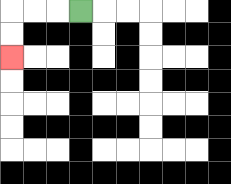{'start': '[3, 0]', 'end': '[0, 2]', 'path_directions': 'L,L,L,D,D', 'path_coordinates': '[[3, 0], [2, 0], [1, 0], [0, 0], [0, 1], [0, 2]]'}